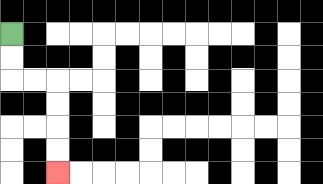{'start': '[0, 1]', 'end': '[2, 7]', 'path_directions': 'D,D,R,R,D,D,D,D', 'path_coordinates': '[[0, 1], [0, 2], [0, 3], [1, 3], [2, 3], [2, 4], [2, 5], [2, 6], [2, 7]]'}